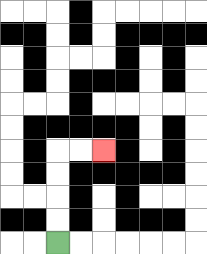{'start': '[2, 10]', 'end': '[4, 6]', 'path_directions': 'U,U,U,U,R,R', 'path_coordinates': '[[2, 10], [2, 9], [2, 8], [2, 7], [2, 6], [3, 6], [4, 6]]'}